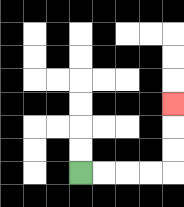{'start': '[3, 7]', 'end': '[7, 4]', 'path_directions': 'R,R,R,R,U,U,U', 'path_coordinates': '[[3, 7], [4, 7], [5, 7], [6, 7], [7, 7], [7, 6], [7, 5], [7, 4]]'}